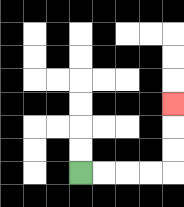{'start': '[3, 7]', 'end': '[7, 4]', 'path_directions': 'R,R,R,R,U,U,U', 'path_coordinates': '[[3, 7], [4, 7], [5, 7], [6, 7], [7, 7], [7, 6], [7, 5], [7, 4]]'}